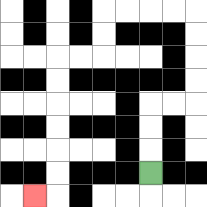{'start': '[6, 7]', 'end': '[1, 8]', 'path_directions': 'U,U,U,R,R,U,U,U,U,L,L,L,L,D,D,L,L,D,D,D,D,D,D,L', 'path_coordinates': '[[6, 7], [6, 6], [6, 5], [6, 4], [7, 4], [8, 4], [8, 3], [8, 2], [8, 1], [8, 0], [7, 0], [6, 0], [5, 0], [4, 0], [4, 1], [4, 2], [3, 2], [2, 2], [2, 3], [2, 4], [2, 5], [2, 6], [2, 7], [2, 8], [1, 8]]'}